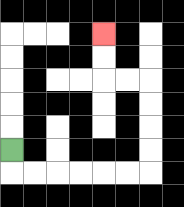{'start': '[0, 6]', 'end': '[4, 1]', 'path_directions': 'D,R,R,R,R,R,R,U,U,U,U,L,L,U,U', 'path_coordinates': '[[0, 6], [0, 7], [1, 7], [2, 7], [3, 7], [4, 7], [5, 7], [6, 7], [6, 6], [6, 5], [6, 4], [6, 3], [5, 3], [4, 3], [4, 2], [4, 1]]'}